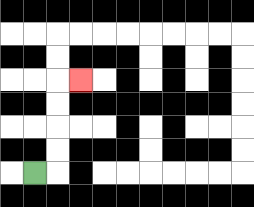{'start': '[1, 7]', 'end': '[3, 3]', 'path_directions': 'R,U,U,U,U,R', 'path_coordinates': '[[1, 7], [2, 7], [2, 6], [2, 5], [2, 4], [2, 3], [3, 3]]'}